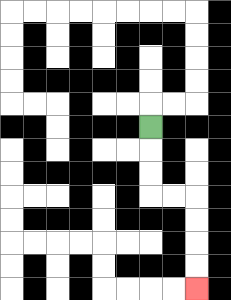{'start': '[6, 5]', 'end': '[8, 12]', 'path_directions': 'D,D,D,R,R,D,D,D,D', 'path_coordinates': '[[6, 5], [6, 6], [6, 7], [6, 8], [7, 8], [8, 8], [8, 9], [8, 10], [8, 11], [8, 12]]'}